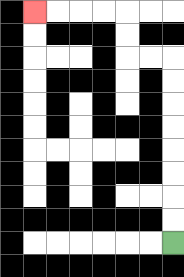{'start': '[7, 10]', 'end': '[1, 0]', 'path_directions': 'U,U,U,U,U,U,U,U,L,L,U,U,L,L,L,L', 'path_coordinates': '[[7, 10], [7, 9], [7, 8], [7, 7], [7, 6], [7, 5], [7, 4], [7, 3], [7, 2], [6, 2], [5, 2], [5, 1], [5, 0], [4, 0], [3, 0], [2, 0], [1, 0]]'}